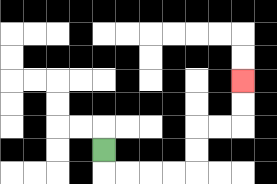{'start': '[4, 6]', 'end': '[10, 3]', 'path_directions': 'D,R,R,R,R,U,U,R,R,U,U', 'path_coordinates': '[[4, 6], [4, 7], [5, 7], [6, 7], [7, 7], [8, 7], [8, 6], [8, 5], [9, 5], [10, 5], [10, 4], [10, 3]]'}